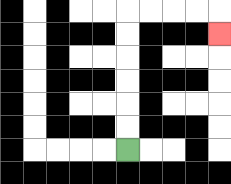{'start': '[5, 6]', 'end': '[9, 1]', 'path_directions': 'U,U,U,U,U,U,R,R,R,R,D', 'path_coordinates': '[[5, 6], [5, 5], [5, 4], [5, 3], [5, 2], [5, 1], [5, 0], [6, 0], [7, 0], [8, 0], [9, 0], [9, 1]]'}